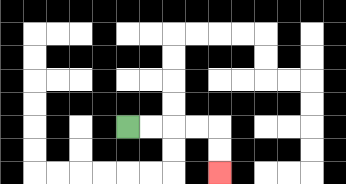{'start': '[5, 5]', 'end': '[9, 7]', 'path_directions': 'R,R,R,R,D,D', 'path_coordinates': '[[5, 5], [6, 5], [7, 5], [8, 5], [9, 5], [9, 6], [9, 7]]'}